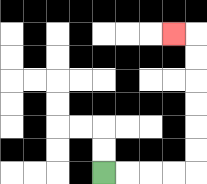{'start': '[4, 7]', 'end': '[7, 1]', 'path_directions': 'R,R,R,R,U,U,U,U,U,U,L', 'path_coordinates': '[[4, 7], [5, 7], [6, 7], [7, 7], [8, 7], [8, 6], [8, 5], [8, 4], [8, 3], [8, 2], [8, 1], [7, 1]]'}